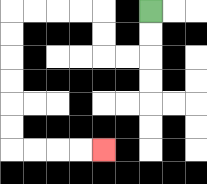{'start': '[6, 0]', 'end': '[4, 6]', 'path_directions': 'D,D,L,L,U,U,L,L,L,L,D,D,D,D,D,D,R,R,R,R', 'path_coordinates': '[[6, 0], [6, 1], [6, 2], [5, 2], [4, 2], [4, 1], [4, 0], [3, 0], [2, 0], [1, 0], [0, 0], [0, 1], [0, 2], [0, 3], [0, 4], [0, 5], [0, 6], [1, 6], [2, 6], [3, 6], [4, 6]]'}